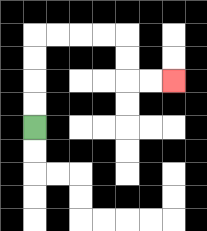{'start': '[1, 5]', 'end': '[7, 3]', 'path_directions': 'U,U,U,U,R,R,R,R,D,D,R,R', 'path_coordinates': '[[1, 5], [1, 4], [1, 3], [1, 2], [1, 1], [2, 1], [3, 1], [4, 1], [5, 1], [5, 2], [5, 3], [6, 3], [7, 3]]'}